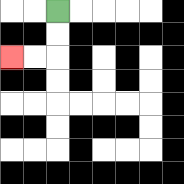{'start': '[2, 0]', 'end': '[0, 2]', 'path_directions': 'D,D,L,L', 'path_coordinates': '[[2, 0], [2, 1], [2, 2], [1, 2], [0, 2]]'}